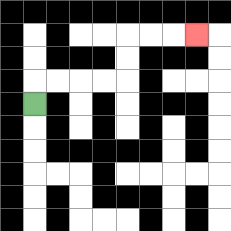{'start': '[1, 4]', 'end': '[8, 1]', 'path_directions': 'U,R,R,R,R,U,U,R,R,R', 'path_coordinates': '[[1, 4], [1, 3], [2, 3], [3, 3], [4, 3], [5, 3], [5, 2], [5, 1], [6, 1], [7, 1], [8, 1]]'}